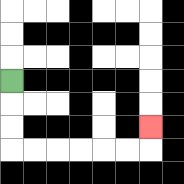{'start': '[0, 3]', 'end': '[6, 5]', 'path_directions': 'D,D,D,R,R,R,R,R,R,U', 'path_coordinates': '[[0, 3], [0, 4], [0, 5], [0, 6], [1, 6], [2, 6], [3, 6], [4, 6], [5, 6], [6, 6], [6, 5]]'}